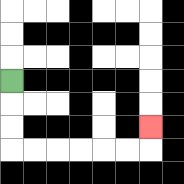{'start': '[0, 3]', 'end': '[6, 5]', 'path_directions': 'D,D,D,R,R,R,R,R,R,U', 'path_coordinates': '[[0, 3], [0, 4], [0, 5], [0, 6], [1, 6], [2, 6], [3, 6], [4, 6], [5, 6], [6, 6], [6, 5]]'}